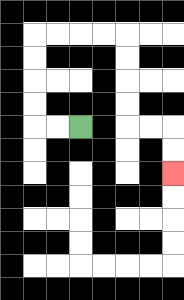{'start': '[3, 5]', 'end': '[7, 7]', 'path_directions': 'L,L,U,U,U,U,R,R,R,R,D,D,D,D,R,R,D,D', 'path_coordinates': '[[3, 5], [2, 5], [1, 5], [1, 4], [1, 3], [1, 2], [1, 1], [2, 1], [3, 1], [4, 1], [5, 1], [5, 2], [5, 3], [5, 4], [5, 5], [6, 5], [7, 5], [7, 6], [7, 7]]'}